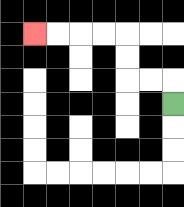{'start': '[7, 4]', 'end': '[1, 1]', 'path_directions': 'U,L,L,U,U,L,L,L,L', 'path_coordinates': '[[7, 4], [7, 3], [6, 3], [5, 3], [5, 2], [5, 1], [4, 1], [3, 1], [2, 1], [1, 1]]'}